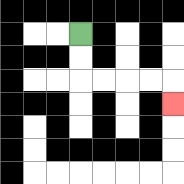{'start': '[3, 1]', 'end': '[7, 4]', 'path_directions': 'D,D,R,R,R,R,D', 'path_coordinates': '[[3, 1], [3, 2], [3, 3], [4, 3], [5, 3], [6, 3], [7, 3], [7, 4]]'}